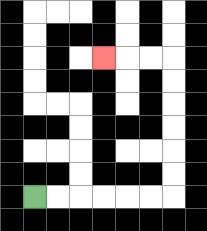{'start': '[1, 8]', 'end': '[4, 2]', 'path_directions': 'R,R,R,R,R,R,U,U,U,U,U,U,L,L,L', 'path_coordinates': '[[1, 8], [2, 8], [3, 8], [4, 8], [5, 8], [6, 8], [7, 8], [7, 7], [7, 6], [7, 5], [7, 4], [7, 3], [7, 2], [6, 2], [5, 2], [4, 2]]'}